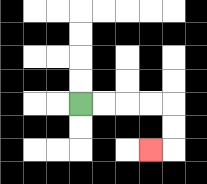{'start': '[3, 4]', 'end': '[6, 6]', 'path_directions': 'R,R,R,R,D,D,L', 'path_coordinates': '[[3, 4], [4, 4], [5, 4], [6, 4], [7, 4], [7, 5], [7, 6], [6, 6]]'}